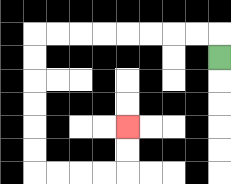{'start': '[9, 2]', 'end': '[5, 5]', 'path_directions': 'U,L,L,L,L,L,L,L,L,D,D,D,D,D,D,R,R,R,R,U,U', 'path_coordinates': '[[9, 2], [9, 1], [8, 1], [7, 1], [6, 1], [5, 1], [4, 1], [3, 1], [2, 1], [1, 1], [1, 2], [1, 3], [1, 4], [1, 5], [1, 6], [1, 7], [2, 7], [3, 7], [4, 7], [5, 7], [5, 6], [5, 5]]'}